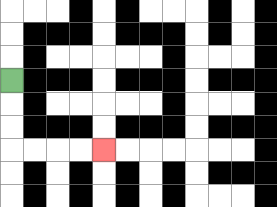{'start': '[0, 3]', 'end': '[4, 6]', 'path_directions': 'D,D,D,R,R,R,R', 'path_coordinates': '[[0, 3], [0, 4], [0, 5], [0, 6], [1, 6], [2, 6], [3, 6], [4, 6]]'}